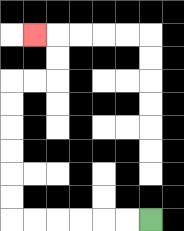{'start': '[6, 9]', 'end': '[1, 1]', 'path_directions': 'L,L,L,L,L,L,U,U,U,U,U,U,R,R,U,U,L', 'path_coordinates': '[[6, 9], [5, 9], [4, 9], [3, 9], [2, 9], [1, 9], [0, 9], [0, 8], [0, 7], [0, 6], [0, 5], [0, 4], [0, 3], [1, 3], [2, 3], [2, 2], [2, 1], [1, 1]]'}